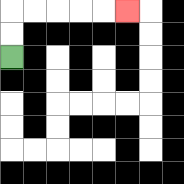{'start': '[0, 2]', 'end': '[5, 0]', 'path_directions': 'U,U,R,R,R,R,R', 'path_coordinates': '[[0, 2], [0, 1], [0, 0], [1, 0], [2, 0], [3, 0], [4, 0], [5, 0]]'}